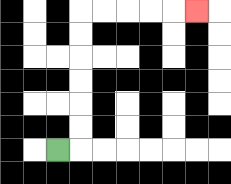{'start': '[2, 6]', 'end': '[8, 0]', 'path_directions': 'R,U,U,U,U,U,U,R,R,R,R,R', 'path_coordinates': '[[2, 6], [3, 6], [3, 5], [3, 4], [3, 3], [3, 2], [3, 1], [3, 0], [4, 0], [5, 0], [6, 0], [7, 0], [8, 0]]'}